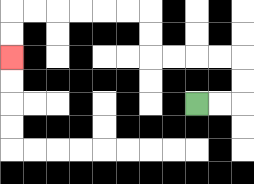{'start': '[8, 4]', 'end': '[0, 2]', 'path_directions': 'R,R,U,U,L,L,L,L,U,U,L,L,L,L,L,L,D,D', 'path_coordinates': '[[8, 4], [9, 4], [10, 4], [10, 3], [10, 2], [9, 2], [8, 2], [7, 2], [6, 2], [6, 1], [6, 0], [5, 0], [4, 0], [3, 0], [2, 0], [1, 0], [0, 0], [0, 1], [0, 2]]'}